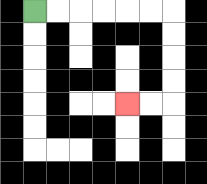{'start': '[1, 0]', 'end': '[5, 4]', 'path_directions': 'R,R,R,R,R,R,D,D,D,D,L,L', 'path_coordinates': '[[1, 0], [2, 0], [3, 0], [4, 0], [5, 0], [6, 0], [7, 0], [7, 1], [7, 2], [7, 3], [7, 4], [6, 4], [5, 4]]'}